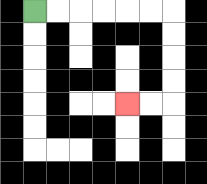{'start': '[1, 0]', 'end': '[5, 4]', 'path_directions': 'R,R,R,R,R,R,D,D,D,D,L,L', 'path_coordinates': '[[1, 0], [2, 0], [3, 0], [4, 0], [5, 0], [6, 0], [7, 0], [7, 1], [7, 2], [7, 3], [7, 4], [6, 4], [5, 4]]'}